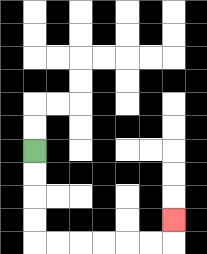{'start': '[1, 6]', 'end': '[7, 9]', 'path_directions': 'D,D,D,D,R,R,R,R,R,R,U', 'path_coordinates': '[[1, 6], [1, 7], [1, 8], [1, 9], [1, 10], [2, 10], [3, 10], [4, 10], [5, 10], [6, 10], [7, 10], [7, 9]]'}